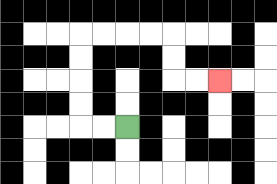{'start': '[5, 5]', 'end': '[9, 3]', 'path_directions': 'L,L,U,U,U,U,R,R,R,R,D,D,R,R', 'path_coordinates': '[[5, 5], [4, 5], [3, 5], [3, 4], [3, 3], [3, 2], [3, 1], [4, 1], [5, 1], [6, 1], [7, 1], [7, 2], [7, 3], [8, 3], [9, 3]]'}